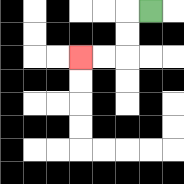{'start': '[6, 0]', 'end': '[3, 2]', 'path_directions': 'L,D,D,L,L', 'path_coordinates': '[[6, 0], [5, 0], [5, 1], [5, 2], [4, 2], [3, 2]]'}